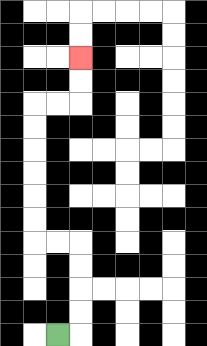{'start': '[2, 14]', 'end': '[3, 2]', 'path_directions': 'R,U,U,U,U,L,L,U,U,U,U,U,U,R,R,U,U', 'path_coordinates': '[[2, 14], [3, 14], [3, 13], [3, 12], [3, 11], [3, 10], [2, 10], [1, 10], [1, 9], [1, 8], [1, 7], [1, 6], [1, 5], [1, 4], [2, 4], [3, 4], [3, 3], [3, 2]]'}